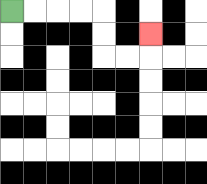{'start': '[0, 0]', 'end': '[6, 1]', 'path_directions': 'R,R,R,R,D,D,R,R,U', 'path_coordinates': '[[0, 0], [1, 0], [2, 0], [3, 0], [4, 0], [4, 1], [4, 2], [5, 2], [6, 2], [6, 1]]'}